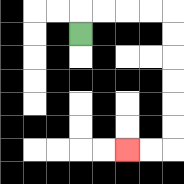{'start': '[3, 1]', 'end': '[5, 6]', 'path_directions': 'U,R,R,R,R,D,D,D,D,D,D,L,L', 'path_coordinates': '[[3, 1], [3, 0], [4, 0], [5, 0], [6, 0], [7, 0], [7, 1], [7, 2], [7, 3], [7, 4], [7, 5], [7, 6], [6, 6], [5, 6]]'}